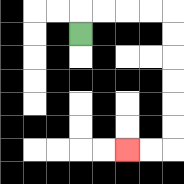{'start': '[3, 1]', 'end': '[5, 6]', 'path_directions': 'U,R,R,R,R,D,D,D,D,D,D,L,L', 'path_coordinates': '[[3, 1], [3, 0], [4, 0], [5, 0], [6, 0], [7, 0], [7, 1], [7, 2], [7, 3], [7, 4], [7, 5], [7, 6], [6, 6], [5, 6]]'}